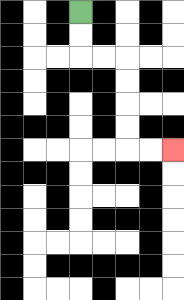{'start': '[3, 0]', 'end': '[7, 6]', 'path_directions': 'D,D,R,R,D,D,D,D,R,R', 'path_coordinates': '[[3, 0], [3, 1], [3, 2], [4, 2], [5, 2], [5, 3], [5, 4], [5, 5], [5, 6], [6, 6], [7, 6]]'}